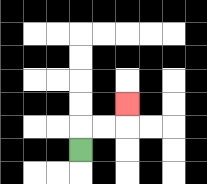{'start': '[3, 6]', 'end': '[5, 4]', 'path_directions': 'U,R,R,U', 'path_coordinates': '[[3, 6], [3, 5], [4, 5], [5, 5], [5, 4]]'}